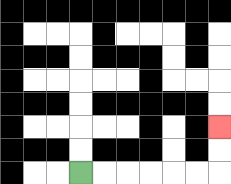{'start': '[3, 7]', 'end': '[9, 5]', 'path_directions': 'R,R,R,R,R,R,U,U', 'path_coordinates': '[[3, 7], [4, 7], [5, 7], [6, 7], [7, 7], [8, 7], [9, 7], [9, 6], [9, 5]]'}